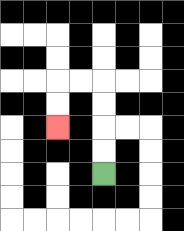{'start': '[4, 7]', 'end': '[2, 5]', 'path_directions': 'U,U,U,U,L,L,D,D', 'path_coordinates': '[[4, 7], [4, 6], [4, 5], [4, 4], [4, 3], [3, 3], [2, 3], [2, 4], [2, 5]]'}